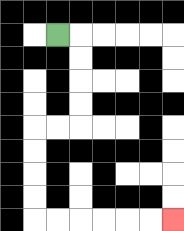{'start': '[2, 1]', 'end': '[7, 9]', 'path_directions': 'R,D,D,D,D,L,L,D,D,D,D,R,R,R,R,R,R', 'path_coordinates': '[[2, 1], [3, 1], [3, 2], [3, 3], [3, 4], [3, 5], [2, 5], [1, 5], [1, 6], [1, 7], [1, 8], [1, 9], [2, 9], [3, 9], [4, 9], [5, 9], [6, 9], [7, 9]]'}